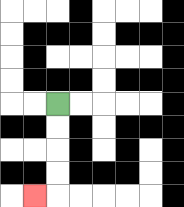{'start': '[2, 4]', 'end': '[1, 8]', 'path_directions': 'D,D,D,D,L', 'path_coordinates': '[[2, 4], [2, 5], [2, 6], [2, 7], [2, 8], [1, 8]]'}